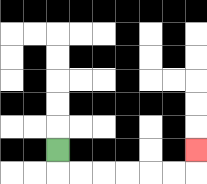{'start': '[2, 6]', 'end': '[8, 6]', 'path_directions': 'D,R,R,R,R,R,R,U', 'path_coordinates': '[[2, 6], [2, 7], [3, 7], [4, 7], [5, 7], [6, 7], [7, 7], [8, 7], [8, 6]]'}